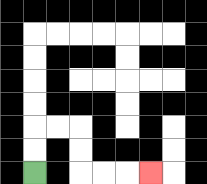{'start': '[1, 7]', 'end': '[6, 7]', 'path_directions': 'U,U,R,R,D,D,R,R,R', 'path_coordinates': '[[1, 7], [1, 6], [1, 5], [2, 5], [3, 5], [3, 6], [3, 7], [4, 7], [5, 7], [6, 7]]'}